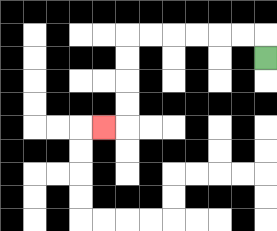{'start': '[11, 2]', 'end': '[4, 5]', 'path_directions': 'U,L,L,L,L,L,L,D,D,D,D,L', 'path_coordinates': '[[11, 2], [11, 1], [10, 1], [9, 1], [8, 1], [7, 1], [6, 1], [5, 1], [5, 2], [5, 3], [5, 4], [5, 5], [4, 5]]'}